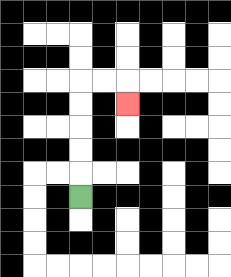{'start': '[3, 8]', 'end': '[5, 4]', 'path_directions': 'U,U,U,U,U,R,R,D', 'path_coordinates': '[[3, 8], [3, 7], [3, 6], [3, 5], [3, 4], [3, 3], [4, 3], [5, 3], [5, 4]]'}